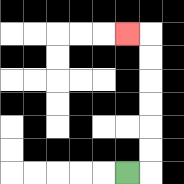{'start': '[5, 7]', 'end': '[5, 1]', 'path_directions': 'R,U,U,U,U,U,U,L', 'path_coordinates': '[[5, 7], [6, 7], [6, 6], [6, 5], [6, 4], [6, 3], [6, 2], [6, 1], [5, 1]]'}